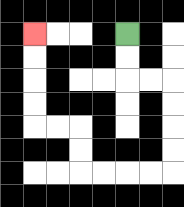{'start': '[5, 1]', 'end': '[1, 1]', 'path_directions': 'D,D,R,R,D,D,D,D,L,L,L,L,U,U,L,L,U,U,U,U', 'path_coordinates': '[[5, 1], [5, 2], [5, 3], [6, 3], [7, 3], [7, 4], [7, 5], [7, 6], [7, 7], [6, 7], [5, 7], [4, 7], [3, 7], [3, 6], [3, 5], [2, 5], [1, 5], [1, 4], [1, 3], [1, 2], [1, 1]]'}